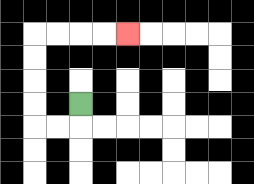{'start': '[3, 4]', 'end': '[5, 1]', 'path_directions': 'D,L,L,U,U,U,U,R,R,R,R', 'path_coordinates': '[[3, 4], [3, 5], [2, 5], [1, 5], [1, 4], [1, 3], [1, 2], [1, 1], [2, 1], [3, 1], [4, 1], [5, 1]]'}